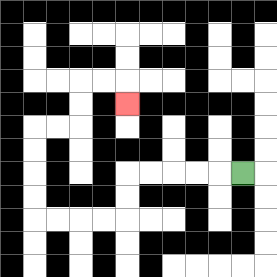{'start': '[10, 7]', 'end': '[5, 4]', 'path_directions': 'L,L,L,L,L,D,D,L,L,L,L,U,U,U,U,R,R,U,U,R,R,D', 'path_coordinates': '[[10, 7], [9, 7], [8, 7], [7, 7], [6, 7], [5, 7], [5, 8], [5, 9], [4, 9], [3, 9], [2, 9], [1, 9], [1, 8], [1, 7], [1, 6], [1, 5], [2, 5], [3, 5], [3, 4], [3, 3], [4, 3], [5, 3], [5, 4]]'}